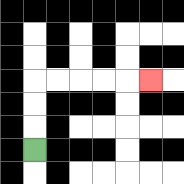{'start': '[1, 6]', 'end': '[6, 3]', 'path_directions': 'U,U,U,R,R,R,R,R', 'path_coordinates': '[[1, 6], [1, 5], [1, 4], [1, 3], [2, 3], [3, 3], [4, 3], [5, 3], [6, 3]]'}